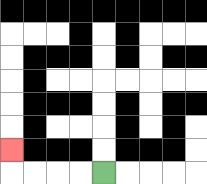{'start': '[4, 7]', 'end': '[0, 6]', 'path_directions': 'L,L,L,L,U', 'path_coordinates': '[[4, 7], [3, 7], [2, 7], [1, 7], [0, 7], [0, 6]]'}